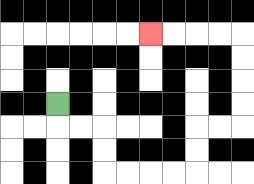{'start': '[2, 4]', 'end': '[6, 1]', 'path_directions': 'D,R,R,D,D,R,R,R,R,U,U,R,R,U,U,U,U,L,L,L,L', 'path_coordinates': '[[2, 4], [2, 5], [3, 5], [4, 5], [4, 6], [4, 7], [5, 7], [6, 7], [7, 7], [8, 7], [8, 6], [8, 5], [9, 5], [10, 5], [10, 4], [10, 3], [10, 2], [10, 1], [9, 1], [8, 1], [7, 1], [6, 1]]'}